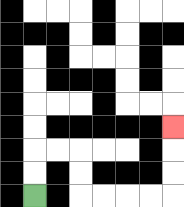{'start': '[1, 8]', 'end': '[7, 5]', 'path_directions': 'U,U,R,R,D,D,R,R,R,R,U,U,U', 'path_coordinates': '[[1, 8], [1, 7], [1, 6], [2, 6], [3, 6], [3, 7], [3, 8], [4, 8], [5, 8], [6, 8], [7, 8], [7, 7], [7, 6], [7, 5]]'}